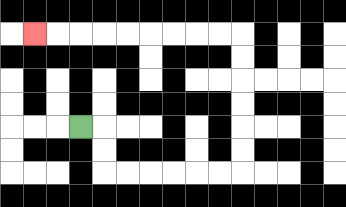{'start': '[3, 5]', 'end': '[1, 1]', 'path_directions': 'R,D,D,R,R,R,R,R,R,U,U,U,U,U,U,L,L,L,L,L,L,L,L,L', 'path_coordinates': '[[3, 5], [4, 5], [4, 6], [4, 7], [5, 7], [6, 7], [7, 7], [8, 7], [9, 7], [10, 7], [10, 6], [10, 5], [10, 4], [10, 3], [10, 2], [10, 1], [9, 1], [8, 1], [7, 1], [6, 1], [5, 1], [4, 1], [3, 1], [2, 1], [1, 1]]'}